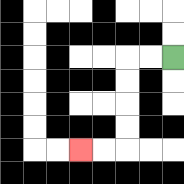{'start': '[7, 2]', 'end': '[3, 6]', 'path_directions': 'L,L,D,D,D,D,L,L', 'path_coordinates': '[[7, 2], [6, 2], [5, 2], [5, 3], [5, 4], [5, 5], [5, 6], [4, 6], [3, 6]]'}